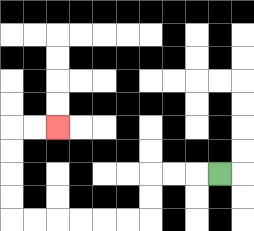{'start': '[9, 7]', 'end': '[2, 5]', 'path_directions': 'L,L,L,D,D,L,L,L,L,L,L,U,U,U,U,R,R', 'path_coordinates': '[[9, 7], [8, 7], [7, 7], [6, 7], [6, 8], [6, 9], [5, 9], [4, 9], [3, 9], [2, 9], [1, 9], [0, 9], [0, 8], [0, 7], [0, 6], [0, 5], [1, 5], [2, 5]]'}